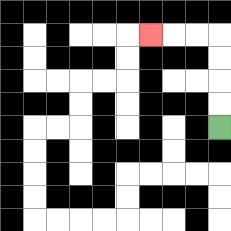{'start': '[9, 5]', 'end': '[6, 1]', 'path_directions': 'U,U,U,U,L,L,L', 'path_coordinates': '[[9, 5], [9, 4], [9, 3], [9, 2], [9, 1], [8, 1], [7, 1], [6, 1]]'}